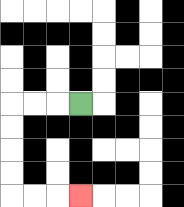{'start': '[3, 4]', 'end': '[3, 8]', 'path_directions': 'L,L,L,D,D,D,D,R,R,R', 'path_coordinates': '[[3, 4], [2, 4], [1, 4], [0, 4], [0, 5], [0, 6], [0, 7], [0, 8], [1, 8], [2, 8], [3, 8]]'}